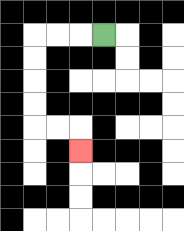{'start': '[4, 1]', 'end': '[3, 6]', 'path_directions': 'L,L,L,D,D,D,D,R,R,D', 'path_coordinates': '[[4, 1], [3, 1], [2, 1], [1, 1], [1, 2], [1, 3], [1, 4], [1, 5], [2, 5], [3, 5], [3, 6]]'}